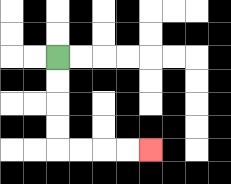{'start': '[2, 2]', 'end': '[6, 6]', 'path_directions': 'D,D,D,D,R,R,R,R', 'path_coordinates': '[[2, 2], [2, 3], [2, 4], [2, 5], [2, 6], [3, 6], [4, 6], [5, 6], [6, 6]]'}